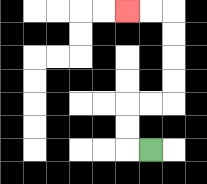{'start': '[6, 6]', 'end': '[5, 0]', 'path_directions': 'L,U,U,R,R,U,U,U,U,L,L', 'path_coordinates': '[[6, 6], [5, 6], [5, 5], [5, 4], [6, 4], [7, 4], [7, 3], [7, 2], [7, 1], [7, 0], [6, 0], [5, 0]]'}